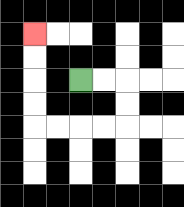{'start': '[3, 3]', 'end': '[1, 1]', 'path_directions': 'R,R,D,D,L,L,L,L,U,U,U,U', 'path_coordinates': '[[3, 3], [4, 3], [5, 3], [5, 4], [5, 5], [4, 5], [3, 5], [2, 5], [1, 5], [1, 4], [1, 3], [1, 2], [1, 1]]'}